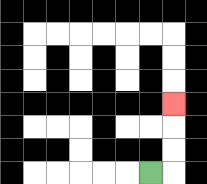{'start': '[6, 7]', 'end': '[7, 4]', 'path_directions': 'R,U,U,U', 'path_coordinates': '[[6, 7], [7, 7], [7, 6], [7, 5], [7, 4]]'}